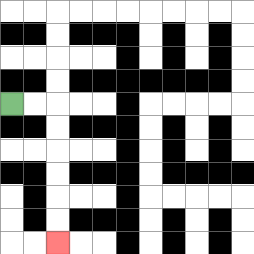{'start': '[0, 4]', 'end': '[2, 10]', 'path_directions': 'R,R,D,D,D,D,D,D', 'path_coordinates': '[[0, 4], [1, 4], [2, 4], [2, 5], [2, 6], [2, 7], [2, 8], [2, 9], [2, 10]]'}